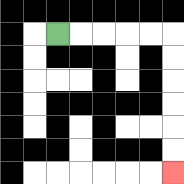{'start': '[2, 1]', 'end': '[7, 7]', 'path_directions': 'R,R,R,R,R,D,D,D,D,D,D', 'path_coordinates': '[[2, 1], [3, 1], [4, 1], [5, 1], [6, 1], [7, 1], [7, 2], [7, 3], [7, 4], [7, 5], [7, 6], [7, 7]]'}